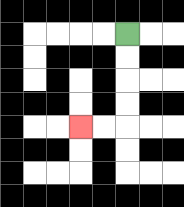{'start': '[5, 1]', 'end': '[3, 5]', 'path_directions': 'D,D,D,D,L,L', 'path_coordinates': '[[5, 1], [5, 2], [5, 3], [5, 4], [5, 5], [4, 5], [3, 5]]'}